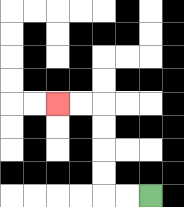{'start': '[6, 8]', 'end': '[2, 4]', 'path_directions': 'L,L,U,U,U,U,L,L', 'path_coordinates': '[[6, 8], [5, 8], [4, 8], [4, 7], [4, 6], [4, 5], [4, 4], [3, 4], [2, 4]]'}